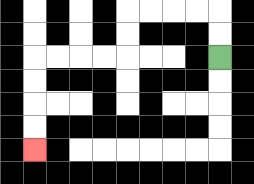{'start': '[9, 2]', 'end': '[1, 6]', 'path_directions': 'U,U,L,L,L,L,D,D,L,L,L,L,D,D,D,D', 'path_coordinates': '[[9, 2], [9, 1], [9, 0], [8, 0], [7, 0], [6, 0], [5, 0], [5, 1], [5, 2], [4, 2], [3, 2], [2, 2], [1, 2], [1, 3], [1, 4], [1, 5], [1, 6]]'}